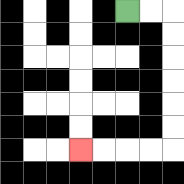{'start': '[5, 0]', 'end': '[3, 6]', 'path_directions': 'R,R,D,D,D,D,D,D,L,L,L,L', 'path_coordinates': '[[5, 0], [6, 0], [7, 0], [7, 1], [7, 2], [7, 3], [7, 4], [7, 5], [7, 6], [6, 6], [5, 6], [4, 6], [3, 6]]'}